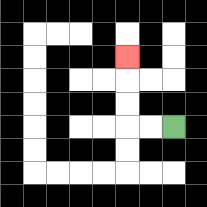{'start': '[7, 5]', 'end': '[5, 2]', 'path_directions': 'L,L,U,U,U', 'path_coordinates': '[[7, 5], [6, 5], [5, 5], [5, 4], [5, 3], [5, 2]]'}